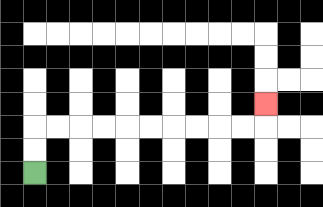{'start': '[1, 7]', 'end': '[11, 4]', 'path_directions': 'U,U,R,R,R,R,R,R,R,R,R,R,U', 'path_coordinates': '[[1, 7], [1, 6], [1, 5], [2, 5], [3, 5], [4, 5], [5, 5], [6, 5], [7, 5], [8, 5], [9, 5], [10, 5], [11, 5], [11, 4]]'}